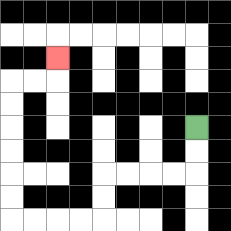{'start': '[8, 5]', 'end': '[2, 2]', 'path_directions': 'D,D,L,L,L,L,D,D,L,L,L,L,U,U,U,U,U,U,R,R,U', 'path_coordinates': '[[8, 5], [8, 6], [8, 7], [7, 7], [6, 7], [5, 7], [4, 7], [4, 8], [4, 9], [3, 9], [2, 9], [1, 9], [0, 9], [0, 8], [0, 7], [0, 6], [0, 5], [0, 4], [0, 3], [1, 3], [2, 3], [2, 2]]'}